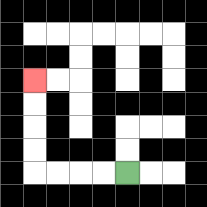{'start': '[5, 7]', 'end': '[1, 3]', 'path_directions': 'L,L,L,L,U,U,U,U', 'path_coordinates': '[[5, 7], [4, 7], [3, 7], [2, 7], [1, 7], [1, 6], [1, 5], [1, 4], [1, 3]]'}